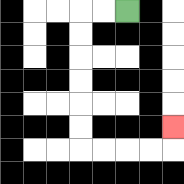{'start': '[5, 0]', 'end': '[7, 5]', 'path_directions': 'L,L,D,D,D,D,D,D,R,R,R,R,U', 'path_coordinates': '[[5, 0], [4, 0], [3, 0], [3, 1], [3, 2], [3, 3], [3, 4], [3, 5], [3, 6], [4, 6], [5, 6], [6, 6], [7, 6], [7, 5]]'}